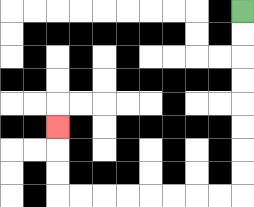{'start': '[10, 0]', 'end': '[2, 5]', 'path_directions': 'D,D,D,D,D,D,D,D,L,L,L,L,L,L,L,L,U,U,U', 'path_coordinates': '[[10, 0], [10, 1], [10, 2], [10, 3], [10, 4], [10, 5], [10, 6], [10, 7], [10, 8], [9, 8], [8, 8], [7, 8], [6, 8], [5, 8], [4, 8], [3, 8], [2, 8], [2, 7], [2, 6], [2, 5]]'}